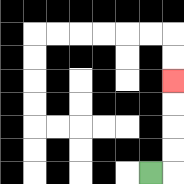{'start': '[6, 7]', 'end': '[7, 3]', 'path_directions': 'R,U,U,U,U', 'path_coordinates': '[[6, 7], [7, 7], [7, 6], [7, 5], [7, 4], [7, 3]]'}